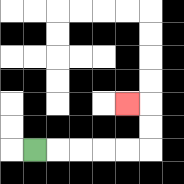{'start': '[1, 6]', 'end': '[5, 4]', 'path_directions': 'R,R,R,R,R,U,U,L', 'path_coordinates': '[[1, 6], [2, 6], [3, 6], [4, 6], [5, 6], [6, 6], [6, 5], [6, 4], [5, 4]]'}